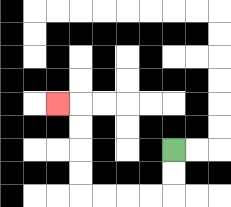{'start': '[7, 6]', 'end': '[2, 4]', 'path_directions': 'D,D,L,L,L,L,U,U,U,U,L', 'path_coordinates': '[[7, 6], [7, 7], [7, 8], [6, 8], [5, 8], [4, 8], [3, 8], [3, 7], [3, 6], [3, 5], [3, 4], [2, 4]]'}